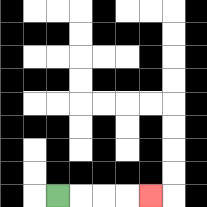{'start': '[2, 8]', 'end': '[6, 8]', 'path_directions': 'R,R,R,R', 'path_coordinates': '[[2, 8], [3, 8], [4, 8], [5, 8], [6, 8]]'}